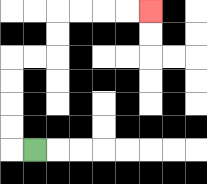{'start': '[1, 6]', 'end': '[6, 0]', 'path_directions': 'L,U,U,U,U,R,R,U,U,R,R,R,R', 'path_coordinates': '[[1, 6], [0, 6], [0, 5], [0, 4], [0, 3], [0, 2], [1, 2], [2, 2], [2, 1], [2, 0], [3, 0], [4, 0], [5, 0], [6, 0]]'}